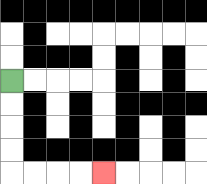{'start': '[0, 3]', 'end': '[4, 7]', 'path_directions': 'D,D,D,D,R,R,R,R', 'path_coordinates': '[[0, 3], [0, 4], [0, 5], [0, 6], [0, 7], [1, 7], [2, 7], [3, 7], [4, 7]]'}